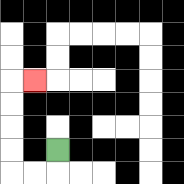{'start': '[2, 6]', 'end': '[1, 3]', 'path_directions': 'D,L,L,U,U,U,U,R', 'path_coordinates': '[[2, 6], [2, 7], [1, 7], [0, 7], [0, 6], [0, 5], [0, 4], [0, 3], [1, 3]]'}